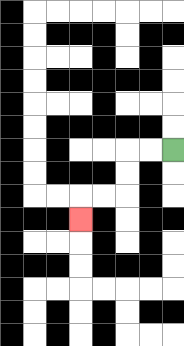{'start': '[7, 6]', 'end': '[3, 9]', 'path_directions': 'L,L,D,D,L,L,D', 'path_coordinates': '[[7, 6], [6, 6], [5, 6], [5, 7], [5, 8], [4, 8], [3, 8], [3, 9]]'}